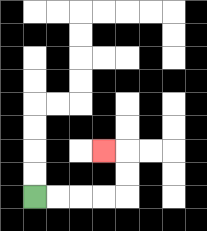{'start': '[1, 8]', 'end': '[4, 6]', 'path_directions': 'R,R,R,R,U,U,L', 'path_coordinates': '[[1, 8], [2, 8], [3, 8], [4, 8], [5, 8], [5, 7], [5, 6], [4, 6]]'}